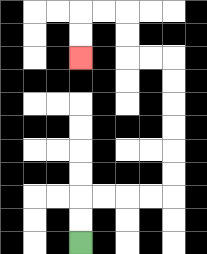{'start': '[3, 10]', 'end': '[3, 2]', 'path_directions': 'U,U,R,R,R,R,U,U,U,U,U,U,L,L,U,U,L,L,D,D', 'path_coordinates': '[[3, 10], [3, 9], [3, 8], [4, 8], [5, 8], [6, 8], [7, 8], [7, 7], [7, 6], [7, 5], [7, 4], [7, 3], [7, 2], [6, 2], [5, 2], [5, 1], [5, 0], [4, 0], [3, 0], [3, 1], [3, 2]]'}